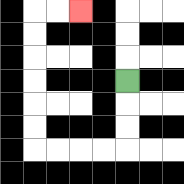{'start': '[5, 3]', 'end': '[3, 0]', 'path_directions': 'D,D,D,L,L,L,L,U,U,U,U,U,U,R,R', 'path_coordinates': '[[5, 3], [5, 4], [5, 5], [5, 6], [4, 6], [3, 6], [2, 6], [1, 6], [1, 5], [1, 4], [1, 3], [1, 2], [1, 1], [1, 0], [2, 0], [3, 0]]'}